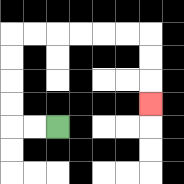{'start': '[2, 5]', 'end': '[6, 4]', 'path_directions': 'L,L,U,U,U,U,R,R,R,R,R,R,D,D,D', 'path_coordinates': '[[2, 5], [1, 5], [0, 5], [0, 4], [0, 3], [0, 2], [0, 1], [1, 1], [2, 1], [3, 1], [4, 1], [5, 1], [6, 1], [6, 2], [6, 3], [6, 4]]'}